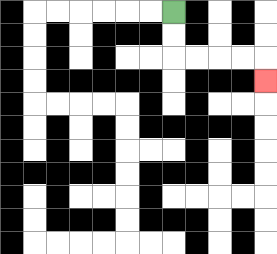{'start': '[7, 0]', 'end': '[11, 3]', 'path_directions': 'D,D,R,R,R,R,D', 'path_coordinates': '[[7, 0], [7, 1], [7, 2], [8, 2], [9, 2], [10, 2], [11, 2], [11, 3]]'}